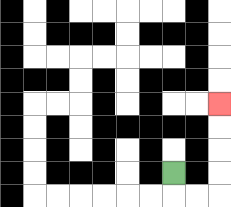{'start': '[7, 7]', 'end': '[9, 4]', 'path_directions': 'D,R,R,U,U,U,U', 'path_coordinates': '[[7, 7], [7, 8], [8, 8], [9, 8], [9, 7], [9, 6], [9, 5], [9, 4]]'}